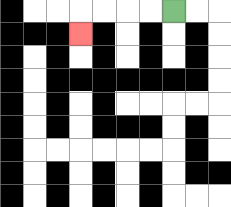{'start': '[7, 0]', 'end': '[3, 1]', 'path_directions': 'L,L,L,L,D', 'path_coordinates': '[[7, 0], [6, 0], [5, 0], [4, 0], [3, 0], [3, 1]]'}